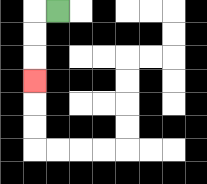{'start': '[2, 0]', 'end': '[1, 3]', 'path_directions': 'L,D,D,D', 'path_coordinates': '[[2, 0], [1, 0], [1, 1], [1, 2], [1, 3]]'}